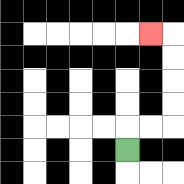{'start': '[5, 6]', 'end': '[6, 1]', 'path_directions': 'U,R,R,U,U,U,U,L', 'path_coordinates': '[[5, 6], [5, 5], [6, 5], [7, 5], [7, 4], [7, 3], [7, 2], [7, 1], [6, 1]]'}